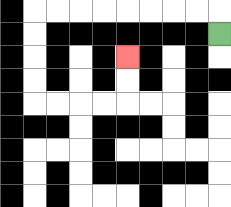{'start': '[9, 1]', 'end': '[5, 2]', 'path_directions': 'U,L,L,L,L,L,L,L,L,D,D,D,D,R,R,R,R,U,U', 'path_coordinates': '[[9, 1], [9, 0], [8, 0], [7, 0], [6, 0], [5, 0], [4, 0], [3, 0], [2, 0], [1, 0], [1, 1], [1, 2], [1, 3], [1, 4], [2, 4], [3, 4], [4, 4], [5, 4], [5, 3], [5, 2]]'}